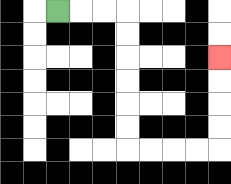{'start': '[2, 0]', 'end': '[9, 2]', 'path_directions': 'R,R,R,D,D,D,D,D,D,R,R,R,R,U,U,U,U', 'path_coordinates': '[[2, 0], [3, 0], [4, 0], [5, 0], [5, 1], [5, 2], [5, 3], [5, 4], [5, 5], [5, 6], [6, 6], [7, 6], [8, 6], [9, 6], [9, 5], [9, 4], [9, 3], [9, 2]]'}